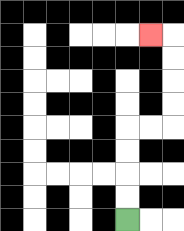{'start': '[5, 9]', 'end': '[6, 1]', 'path_directions': 'U,U,U,U,R,R,U,U,U,U,L', 'path_coordinates': '[[5, 9], [5, 8], [5, 7], [5, 6], [5, 5], [6, 5], [7, 5], [7, 4], [7, 3], [7, 2], [7, 1], [6, 1]]'}